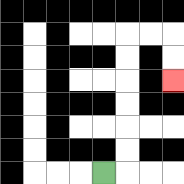{'start': '[4, 7]', 'end': '[7, 3]', 'path_directions': 'R,U,U,U,U,U,U,R,R,D,D', 'path_coordinates': '[[4, 7], [5, 7], [5, 6], [5, 5], [5, 4], [5, 3], [5, 2], [5, 1], [6, 1], [7, 1], [7, 2], [7, 3]]'}